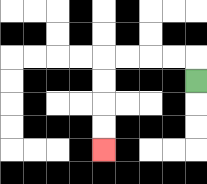{'start': '[8, 3]', 'end': '[4, 6]', 'path_directions': 'U,L,L,L,L,D,D,D,D', 'path_coordinates': '[[8, 3], [8, 2], [7, 2], [6, 2], [5, 2], [4, 2], [4, 3], [4, 4], [4, 5], [4, 6]]'}